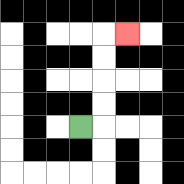{'start': '[3, 5]', 'end': '[5, 1]', 'path_directions': 'R,U,U,U,U,R', 'path_coordinates': '[[3, 5], [4, 5], [4, 4], [4, 3], [4, 2], [4, 1], [5, 1]]'}